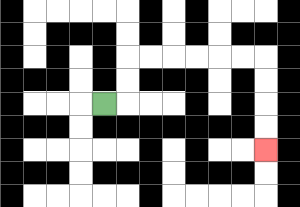{'start': '[4, 4]', 'end': '[11, 6]', 'path_directions': 'R,U,U,R,R,R,R,R,R,D,D,D,D', 'path_coordinates': '[[4, 4], [5, 4], [5, 3], [5, 2], [6, 2], [7, 2], [8, 2], [9, 2], [10, 2], [11, 2], [11, 3], [11, 4], [11, 5], [11, 6]]'}